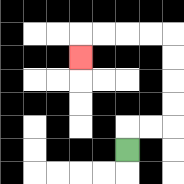{'start': '[5, 6]', 'end': '[3, 2]', 'path_directions': 'U,R,R,U,U,U,U,L,L,L,L,D', 'path_coordinates': '[[5, 6], [5, 5], [6, 5], [7, 5], [7, 4], [7, 3], [7, 2], [7, 1], [6, 1], [5, 1], [4, 1], [3, 1], [3, 2]]'}